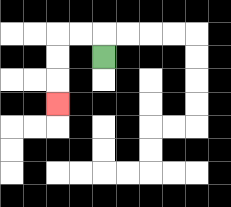{'start': '[4, 2]', 'end': '[2, 4]', 'path_directions': 'U,L,L,D,D,D', 'path_coordinates': '[[4, 2], [4, 1], [3, 1], [2, 1], [2, 2], [2, 3], [2, 4]]'}